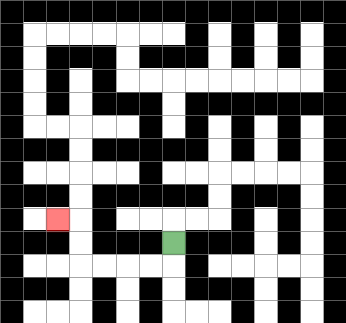{'start': '[7, 10]', 'end': '[2, 9]', 'path_directions': 'D,L,L,L,L,U,U,L', 'path_coordinates': '[[7, 10], [7, 11], [6, 11], [5, 11], [4, 11], [3, 11], [3, 10], [3, 9], [2, 9]]'}